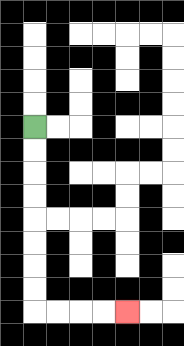{'start': '[1, 5]', 'end': '[5, 13]', 'path_directions': 'D,D,D,D,D,D,D,D,R,R,R,R', 'path_coordinates': '[[1, 5], [1, 6], [1, 7], [1, 8], [1, 9], [1, 10], [1, 11], [1, 12], [1, 13], [2, 13], [3, 13], [4, 13], [5, 13]]'}